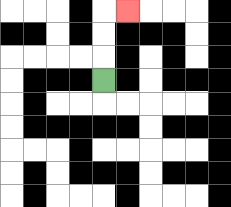{'start': '[4, 3]', 'end': '[5, 0]', 'path_directions': 'U,U,U,R', 'path_coordinates': '[[4, 3], [4, 2], [4, 1], [4, 0], [5, 0]]'}